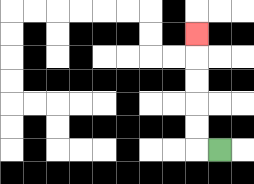{'start': '[9, 6]', 'end': '[8, 1]', 'path_directions': 'L,U,U,U,U,U', 'path_coordinates': '[[9, 6], [8, 6], [8, 5], [8, 4], [8, 3], [8, 2], [8, 1]]'}